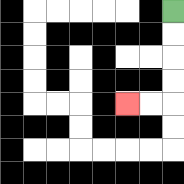{'start': '[7, 0]', 'end': '[5, 4]', 'path_directions': 'D,D,D,D,L,L', 'path_coordinates': '[[7, 0], [7, 1], [7, 2], [7, 3], [7, 4], [6, 4], [5, 4]]'}